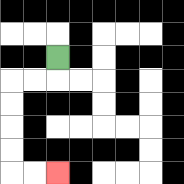{'start': '[2, 2]', 'end': '[2, 7]', 'path_directions': 'D,L,L,D,D,D,D,R,R', 'path_coordinates': '[[2, 2], [2, 3], [1, 3], [0, 3], [0, 4], [0, 5], [0, 6], [0, 7], [1, 7], [2, 7]]'}